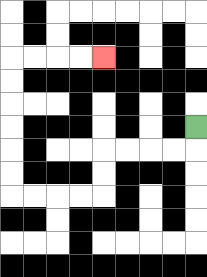{'start': '[8, 5]', 'end': '[4, 2]', 'path_directions': 'D,L,L,L,L,D,D,L,L,L,L,U,U,U,U,U,U,R,R,R,R', 'path_coordinates': '[[8, 5], [8, 6], [7, 6], [6, 6], [5, 6], [4, 6], [4, 7], [4, 8], [3, 8], [2, 8], [1, 8], [0, 8], [0, 7], [0, 6], [0, 5], [0, 4], [0, 3], [0, 2], [1, 2], [2, 2], [3, 2], [4, 2]]'}